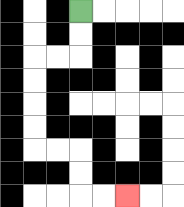{'start': '[3, 0]', 'end': '[5, 8]', 'path_directions': 'D,D,L,L,D,D,D,D,R,R,D,D,R,R', 'path_coordinates': '[[3, 0], [3, 1], [3, 2], [2, 2], [1, 2], [1, 3], [1, 4], [1, 5], [1, 6], [2, 6], [3, 6], [3, 7], [3, 8], [4, 8], [5, 8]]'}